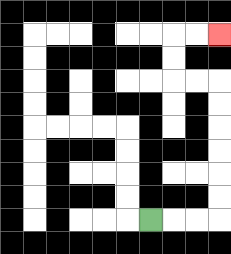{'start': '[6, 9]', 'end': '[9, 1]', 'path_directions': 'R,R,R,U,U,U,U,U,U,L,L,U,U,R,R', 'path_coordinates': '[[6, 9], [7, 9], [8, 9], [9, 9], [9, 8], [9, 7], [9, 6], [9, 5], [9, 4], [9, 3], [8, 3], [7, 3], [7, 2], [7, 1], [8, 1], [9, 1]]'}